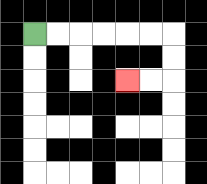{'start': '[1, 1]', 'end': '[5, 3]', 'path_directions': 'R,R,R,R,R,R,D,D,L,L', 'path_coordinates': '[[1, 1], [2, 1], [3, 1], [4, 1], [5, 1], [6, 1], [7, 1], [7, 2], [7, 3], [6, 3], [5, 3]]'}